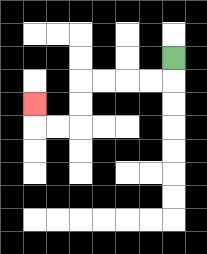{'start': '[7, 2]', 'end': '[1, 4]', 'path_directions': 'D,L,L,L,L,D,D,L,L,U', 'path_coordinates': '[[7, 2], [7, 3], [6, 3], [5, 3], [4, 3], [3, 3], [3, 4], [3, 5], [2, 5], [1, 5], [1, 4]]'}